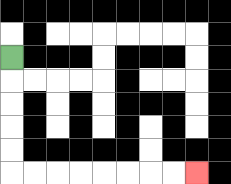{'start': '[0, 2]', 'end': '[8, 7]', 'path_directions': 'D,D,D,D,D,R,R,R,R,R,R,R,R', 'path_coordinates': '[[0, 2], [0, 3], [0, 4], [0, 5], [0, 6], [0, 7], [1, 7], [2, 7], [3, 7], [4, 7], [5, 7], [6, 7], [7, 7], [8, 7]]'}